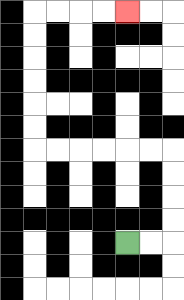{'start': '[5, 10]', 'end': '[5, 0]', 'path_directions': 'R,R,U,U,U,U,L,L,L,L,L,L,U,U,U,U,U,U,R,R,R,R', 'path_coordinates': '[[5, 10], [6, 10], [7, 10], [7, 9], [7, 8], [7, 7], [7, 6], [6, 6], [5, 6], [4, 6], [3, 6], [2, 6], [1, 6], [1, 5], [1, 4], [1, 3], [1, 2], [1, 1], [1, 0], [2, 0], [3, 0], [4, 0], [5, 0]]'}